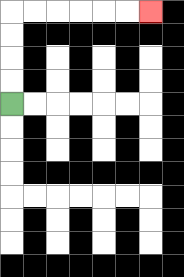{'start': '[0, 4]', 'end': '[6, 0]', 'path_directions': 'U,U,U,U,R,R,R,R,R,R', 'path_coordinates': '[[0, 4], [0, 3], [0, 2], [0, 1], [0, 0], [1, 0], [2, 0], [3, 0], [4, 0], [5, 0], [6, 0]]'}